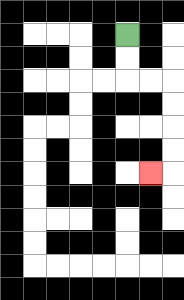{'start': '[5, 1]', 'end': '[6, 7]', 'path_directions': 'D,D,R,R,D,D,D,D,L', 'path_coordinates': '[[5, 1], [5, 2], [5, 3], [6, 3], [7, 3], [7, 4], [7, 5], [7, 6], [7, 7], [6, 7]]'}